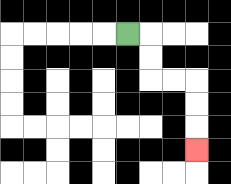{'start': '[5, 1]', 'end': '[8, 6]', 'path_directions': 'R,D,D,R,R,D,D,D', 'path_coordinates': '[[5, 1], [6, 1], [6, 2], [6, 3], [7, 3], [8, 3], [8, 4], [8, 5], [8, 6]]'}